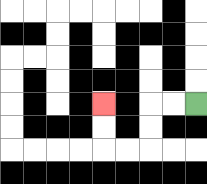{'start': '[8, 4]', 'end': '[4, 4]', 'path_directions': 'L,L,D,D,L,L,U,U', 'path_coordinates': '[[8, 4], [7, 4], [6, 4], [6, 5], [6, 6], [5, 6], [4, 6], [4, 5], [4, 4]]'}